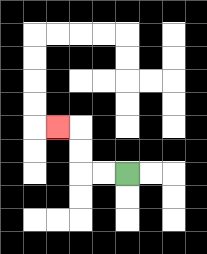{'start': '[5, 7]', 'end': '[2, 5]', 'path_directions': 'L,L,U,U,L', 'path_coordinates': '[[5, 7], [4, 7], [3, 7], [3, 6], [3, 5], [2, 5]]'}